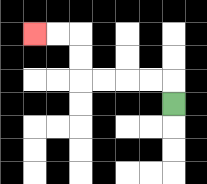{'start': '[7, 4]', 'end': '[1, 1]', 'path_directions': 'U,L,L,L,L,U,U,L,L', 'path_coordinates': '[[7, 4], [7, 3], [6, 3], [5, 3], [4, 3], [3, 3], [3, 2], [3, 1], [2, 1], [1, 1]]'}